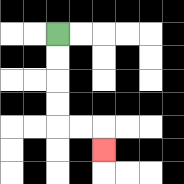{'start': '[2, 1]', 'end': '[4, 6]', 'path_directions': 'D,D,D,D,R,R,D', 'path_coordinates': '[[2, 1], [2, 2], [2, 3], [2, 4], [2, 5], [3, 5], [4, 5], [4, 6]]'}